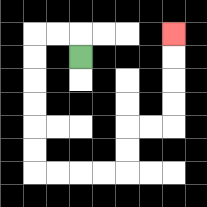{'start': '[3, 2]', 'end': '[7, 1]', 'path_directions': 'U,L,L,D,D,D,D,D,D,R,R,R,R,U,U,R,R,U,U,U,U', 'path_coordinates': '[[3, 2], [3, 1], [2, 1], [1, 1], [1, 2], [1, 3], [1, 4], [1, 5], [1, 6], [1, 7], [2, 7], [3, 7], [4, 7], [5, 7], [5, 6], [5, 5], [6, 5], [7, 5], [7, 4], [7, 3], [7, 2], [7, 1]]'}